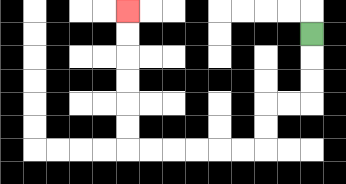{'start': '[13, 1]', 'end': '[5, 0]', 'path_directions': 'D,D,D,L,L,D,D,L,L,L,L,L,L,U,U,U,U,U,U', 'path_coordinates': '[[13, 1], [13, 2], [13, 3], [13, 4], [12, 4], [11, 4], [11, 5], [11, 6], [10, 6], [9, 6], [8, 6], [7, 6], [6, 6], [5, 6], [5, 5], [5, 4], [5, 3], [5, 2], [5, 1], [5, 0]]'}